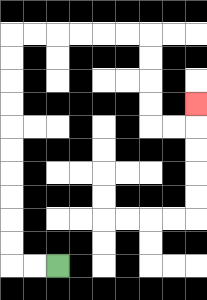{'start': '[2, 11]', 'end': '[8, 4]', 'path_directions': 'L,L,U,U,U,U,U,U,U,U,U,U,R,R,R,R,R,R,D,D,D,D,R,R,U', 'path_coordinates': '[[2, 11], [1, 11], [0, 11], [0, 10], [0, 9], [0, 8], [0, 7], [0, 6], [0, 5], [0, 4], [0, 3], [0, 2], [0, 1], [1, 1], [2, 1], [3, 1], [4, 1], [5, 1], [6, 1], [6, 2], [6, 3], [6, 4], [6, 5], [7, 5], [8, 5], [8, 4]]'}